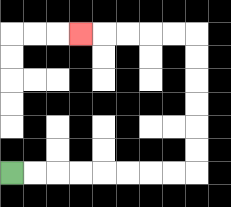{'start': '[0, 7]', 'end': '[3, 1]', 'path_directions': 'R,R,R,R,R,R,R,R,U,U,U,U,U,U,L,L,L,L,L', 'path_coordinates': '[[0, 7], [1, 7], [2, 7], [3, 7], [4, 7], [5, 7], [6, 7], [7, 7], [8, 7], [8, 6], [8, 5], [8, 4], [8, 3], [8, 2], [8, 1], [7, 1], [6, 1], [5, 1], [4, 1], [3, 1]]'}